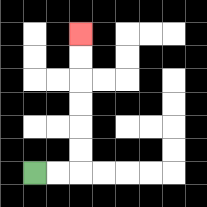{'start': '[1, 7]', 'end': '[3, 1]', 'path_directions': 'R,R,U,U,U,U,U,U', 'path_coordinates': '[[1, 7], [2, 7], [3, 7], [3, 6], [3, 5], [3, 4], [3, 3], [3, 2], [3, 1]]'}